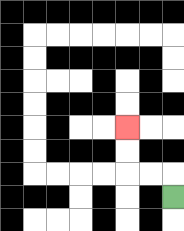{'start': '[7, 8]', 'end': '[5, 5]', 'path_directions': 'U,L,L,U,U', 'path_coordinates': '[[7, 8], [7, 7], [6, 7], [5, 7], [5, 6], [5, 5]]'}